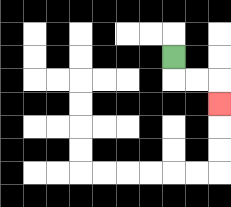{'start': '[7, 2]', 'end': '[9, 4]', 'path_directions': 'D,R,R,D', 'path_coordinates': '[[7, 2], [7, 3], [8, 3], [9, 3], [9, 4]]'}